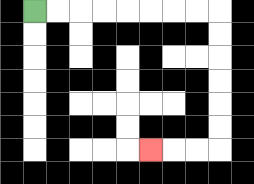{'start': '[1, 0]', 'end': '[6, 6]', 'path_directions': 'R,R,R,R,R,R,R,R,D,D,D,D,D,D,L,L,L', 'path_coordinates': '[[1, 0], [2, 0], [3, 0], [4, 0], [5, 0], [6, 0], [7, 0], [8, 0], [9, 0], [9, 1], [9, 2], [9, 3], [9, 4], [9, 5], [9, 6], [8, 6], [7, 6], [6, 6]]'}